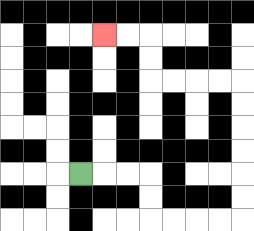{'start': '[3, 7]', 'end': '[4, 1]', 'path_directions': 'R,R,R,D,D,R,R,R,R,U,U,U,U,U,U,L,L,L,L,U,U,L,L', 'path_coordinates': '[[3, 7], [4, 7], [5, 7], [6, 7], [6, 8], [6, 9], [7, 9], [8, 9], [9, 9], [10, 9], [10, 8], [10, 7], [10, 6], [10, 5], [10, 4], [10, 3], [9, 3], [8, 3], [7, 3], [6, 3], [6, 2], [6, 1], [5, 1], [4, 1]]'}